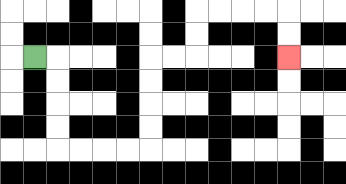{'start': '[1, 2]', 'end': '[12, 2]', 'path_directions': 'R,D,D,D,D,R,R,R,R,U,U,U,U,R,R,U,U,R,R,R,R,D,D', 'path_coordinates': '[[1, 2], [2, 2], [2, 3], [2, 4], [2, 5], [2, 6], [3, 6], [4, 6], [5, 6], [6, 6], [6, 5], [6, 4], [6, 3], [6, 2], [7, 2], [8, 2], [8, 1], [8, 0], [9, 0], [10, 0], [11, 0], [12, 0], [12, 1], [12, 2]]'}